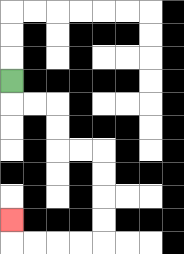{'start': '[0, 3]', 'end': '[0, 9]', 'path_directions': 'D,R,R,D,D,R,R,D,D,D,D,L,L,L,L,U', 'path_coordinates': '[[0, 3], [0, 4], [1, 4], [2, 4], [2, 5], [2, 6], [3, 6], [4, 6], [4, 7], [4, 8], [4, 9], [4, 10], [3, 10], [2, 10], [1, 10], [0, 10], [0, 9]]'}